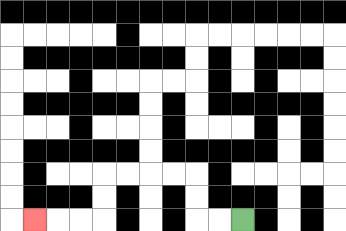{'start': '[10, 9]', 'end': '[1, 9]', 'path_directions': 'L,L,U,U,L,L,L,L,D,D,L,L,L', 'path_coordinates': '[[10, 9], [9, 9], [8, 9], [8, 8], [8, 7], [7, 7], [6, 7], [5, 7], [4, 7], [4, 8], [4, 9], [3, 9], [2, 9], [1, 9]]'}